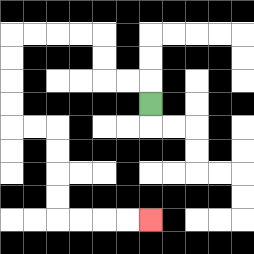{'start': '[6, 4]', 'end': '[6, 9]', 'path_directions': 'U,L,L,U,U,L,L,L,L,D,D,D,D,R,R,D,D,D,D,R,R,R,R', 'path_coordinates': '[[6, 4], [6, 3], [5, 3], [4, 3], [4, 2], [4, 1], [3, 1], [2, 1], [1, 1], [0, 1], [0, 2], [0, 3], [0, 4], [0, 5], [1, 5], [2, 5], [2, 6], [2, 7], [2, 8], [2, 9], [3, 9], [4, 9], [5, 9], [6, 9]]'}